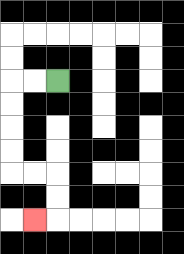{'start': '[2, 3]', 'end': '[1, 9]', 'path_directions': 'L,L,D,D,D,D,R,R,D,D,L', 'path_coordinates': '[[2, 3], [1, 3], [0, 3], [0, 4], [0, 5], [0, 6], [0, 7], [1, 7], [2, 7], [2, 8], [2, 9], [1, 9]]'}